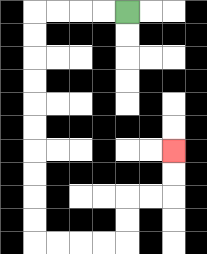{'start': '[5, 0]', 'end': '[7, 6]', 'path_directions': 'L,L,L,L,D,D,D,D,D,D,D,D,D,D,R,R,R,R,U,U,R,R,U,U', 'path_coordinates': '[[5, 0], [4, 0], [3, 0], [2, 0], [1, 0], [1, 1], [1, 2], [1, 3], [1, 4], [1, 5], [1, 6], [1, 7], [1, 8], [1, 9], [1, 10], [2, 10], [3, 10], [4, 10], [5, 10], [5, 9], [5, 8], [6, 8], [7, 8], [7, 7], [7, 6]]'}